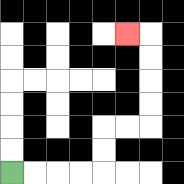{'start': '[0, 7]', 'end': '[5, 1]', 'path_directions': 'R,R,R,R,U,U,R,R,U,U,U,U,L', 'path_coordinates': '[[0, 7], [1, 7], [2, 7], [3, 7], [4, 7], [4, 6], [4, 5], [5, 5], [6, 5], [6, 4], [6, 3], [6, 2], [6, 1], [5, 1]]'}